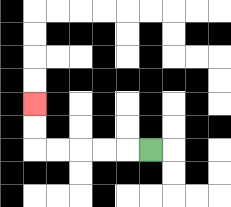{'start': '[6, 6]', 'end': '[1, 4]', 'path_directions': 'L,L,L,L,L,U,U', 'path_coordinates': '[[6, 6], [5, 6], [4, 6], [3, 6], [2, 6], [1, 6], [1, 5], [1, 4]]'}